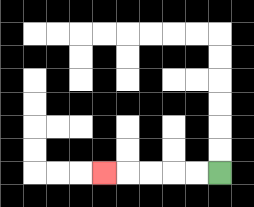{'start': '[9, 7]', 'end': '[4, 7]', 'path_directions': 'L,L,L,L,L', 'path_coordinates': '[[9, 7], [8, 7], [7, 7], [6, 7], [5, 7], [4, 7]]'}